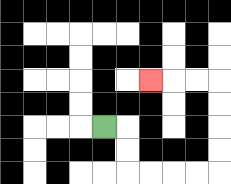{'start': '[4, 5]', 'end': '[6, 3]', 'path_directions': 'R,D,D,R,R,R,R,U,U,U,U,L,L,L', 'path_coordinates': '[[4, 5], [5, 5], [5, 6], [5, 7], [6, 7], [7, 7], [8, 7], [9, 7], [9, 6], [9, 5], [9, 4], [9, 3], [8, 3], [7, 3], [6, 3]]'}